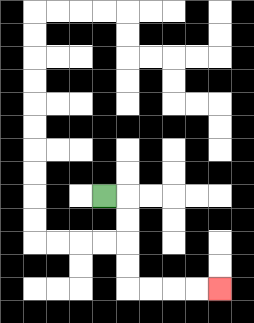{'start': '[4, 8]', 'end': '[9, 12]', 'path_directions': 'R,D,D,D,D,R,R,R,R', 'path_coordinates': '[[4, 8], [5, 8], [5, 9], [5, 10], [5, 11], [5, 12], [6, 12], [7, 12], [8, 12], [9, 12]]'}